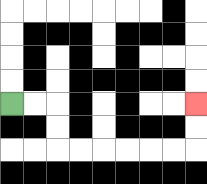{'start': '[0, 4]', 'end': '[8, 4]', 'path_directions': 'R,R,D,D,R,R,R,R,R,R,U,U', 'path_coordinates': '[[0, 4], [1, 4], [2, 4], [2, 5], [2, 6], [3, 6], [4, 6], [5, 6], [6, 6], [7, 6], [8, 6], [8, 5], [8, 4]]'}